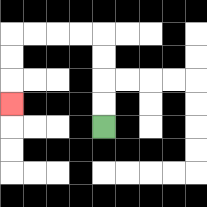{'start': '[4, 5]', 'end': '[0, 4]', 'path_directions': 'U,U,U,U,L,L,L,L,D,D,D', 'path_coordinates': '[[4, 5], [4, 4], [4, 3], [4, 2], [4, 1], [3, 1], [2, 1], [1, 1], [0, 1], [0, 2], [0, 3], [0, 4]]'}